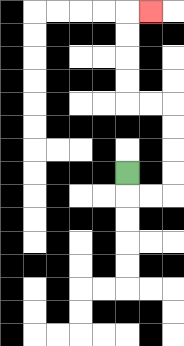{'start': '[5, 7]', 'end': '[6, 0]', 'path_directions': 'D,R,R,U,U,U,U,L,L,U,U,U,U,R', 'path_coordinates': '[[5, 7], [5, 8], [6, 8], [7, 8], [7, 7], [7, 6], [7, 5], [7, 4], [6, 4], [5, 4], [5, 3], [5, 2], [5, 1], [5, 0], [6, 0]]'}